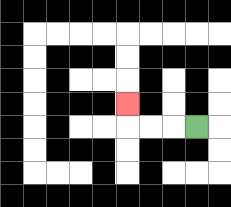{'start': '[8, 5]', 'end': '[5, 4]', 'path_directions': 'L,L,L,U', 'path_coordinates': '[[8, 5], [7, 5], [6, 5], [5, 5], [5, 4]]'}